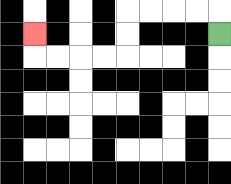{'start': '[9, 1]', 'end': '[1, 1]', 'path_directions': 'U,L,L,L,L,D,D,L,L,L,L,U', 'path_coordinates': '[[9, 1], [9, 0], [8, 0], [7, 0], [6, 0], [5, 0], [5, 1], [5, 2], [4, 2], [3, 2], [2, 2], [1, 2], [1, 1]]'}